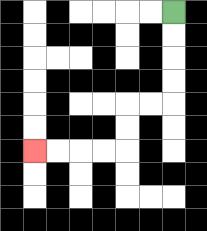{'start': '[7, 0]', 'end': '[1, 6]', 'path_directions': 'D,D,D,D,L,L,D,D,L,L,L,L', 'path_coordinates': '[[7, 0], [7, 1], [7, 2], [7, 3], [7, 4], [6, 4], [5, 4], [5, 5], [5, 6], [4, 6], [3, 6], [2, 6], [1, 6]]'}